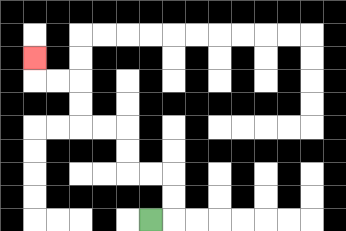{'start': '[6, 9]', 'end': '[1, 2]', 'path_directions': 'R,U,U,L,L,U,U,L,L,U,U,L,L,U', 'path_coordinates': '[[6, 9], [7, 9], [7, 8], [7, 7], [6, 7], [5, 7], [5, 6], [5, 5], [4, 5], [3, 5], [3, 4], [3, 3], [2, 3], [1, 3], [1, 2]]'}